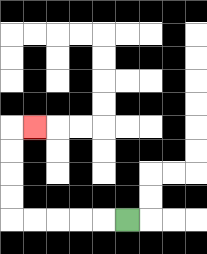{'start': '[5, 9]', 'end': '[1, 5]', 'path_directions': 'L,L,L,L,L,U,U,U,U,R', 'path_coordinates': '[[5, 9], [4, 9], [3, 9], [2, 9], [1, 9], [0, 9], [0, 8], [0, 7], [0, 6], [0, 5], [1, 5]]'}